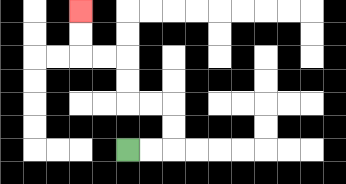{'start': '[5, 6]', 'end': '[3, 0]', 'path_directions': 'R,R,U,U,L,L,U,U,L,L,U,U', 'path_coordinates': '[[5, 6], [6, 6], [7, 6], [7, 5], [7, 4], [6, 4], [5, 4], [5, 3], [5, 2], [4, 2], [3, 2], [3, 1], [3, 0]]'}